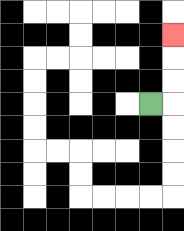{'start': '[6, 4]', 'end': '[7, 1]', 'path_directions': 'R,U,U,U', 'path_coordinates': '[[6, 4], [7, 4], [7, 3], [7, 2], [7, 1]]'}